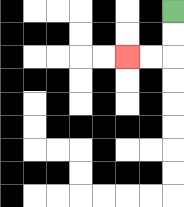{'start': '[7, 0]', 'end': '[5, 2]', 'path_directions': 'D,D,L,L', 'path_coordinates': '[[7, 0], [7, 1], [7, 2], [6, 2], [5, 2]]'}